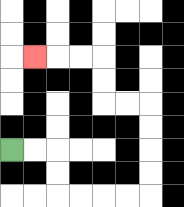{'start': '[0, 6]', 'end': '[1, 2]', 'path_directions': 'R,R,D,D,R,R,R,R,U,U,U,U,L,L,U,U,L,L,L', 'path_coordinates': '[[0, 6], [1, 6], [2, 6], [2, 7], [2, 8], [3, 8], [4, 8], [5, 8], [6, 8], [6, 7], [6, 6], [6, 5], [6, 4], [5, 4], [4, 4], [4, 3], [4, 2], [3, 2], [2, 2], [1, 2]]'}